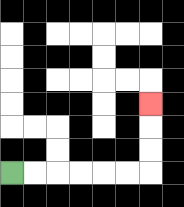{'start': '[0, 7]', 'end': '[6, 4]', 'path_directions': 'R,R,R,R,R,R,U,U,U', 'path_coordinates': '[[0, 7], [1, 7], [2, 7], [3, 7], [4, 7], [5, 7], [6, 7], [6, 6], [6, 5], [6, 4]]'}